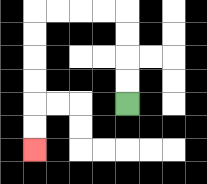{'start': '[5, 4]', 'end': '[1, 6]', 'path_directions': 'U,U,U,U,L,L,L,L,D,D,D,D,D,D', 'path_coordinates': '[[5, 4], [5, 3], [5, 2], [5, 1], [5, 0], [4, 0], [3, 0], [2, 0], [1, 0], [1, 1], [1, 2], [1, 3], [1, 4], [1, 5], [1, 6]]'}